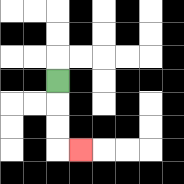{'start': '[2, 3]', 'end': '[3, 6]', 'path_directions': 'D,D,D,R', 'path_coordinates': '[[2, 3], [2, 4], [2, 5], [2, 6], [3, 6]]'}